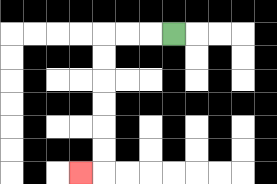{'start': '[7, 1]', 'end': '[3, 7]', 'path_directions': 'L,L,L,D,D,D,D,D,D,L', 'path_coordinates': '[[7, 1], [6, 1], [5, 1], [4, 1], [4, 2], [4, 3], [4, 4], [4, 5], [4, 6], [4, 7], [3, 7]]'}